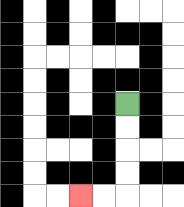{'start': '[5, 4]', 'end': '[3, 8]', 'path_directions': 'D,D,D,D,L,L', 'path_coordinates': '[[5, 4], [5, 5], [5, 6], [5, 7], [5, 8], [4, 8], [3, 8]]'}